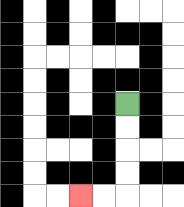{'start': '[5, 4]', 'end': '[3, 8]', 'path_directions': 'D,D,D,D,L,L', 'path_coordinates': '[[5, 4], [5, 5], [5, 6], [5, 7], [5, 8], [4, 8], [3, 8]]'}